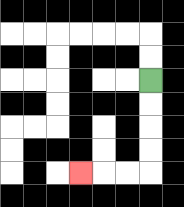{'start': '[6, 3]', 'end': '[3, 7]', 'path_directions': 'D,D,D,D,L,L,L', 'path_coordinates': '[[6, 3], [6, 4], [6, 5], [6, 6], [6, 7], [5, 7], [4, 7], [3, 7]]'}